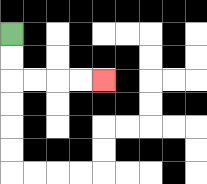{'start': '[0, 1]', 'end': '[4, 3]', 'path_directions': 'D,D,R,R,R,R', 'path_coordinates': '[[0, 1], [0, 2], [0, 3], [1, 3], [2, 3], [3, 3], [4, 3]]'}